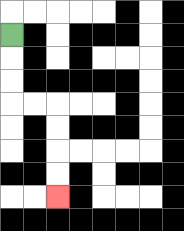{'start': '[0, 1]', 'end': '[2, 8]', 'path_directions': 'D,D,D,R,R,D,D,D,D', 'path_coordinates': '[[0, 1], [0, 2], [0, 3], [0, 4], [1, 4], [2, 4], [2, 5], [2, 6], [2, 7], [2, 8]]'}